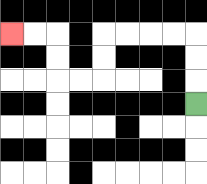{'start': '[8, 4]', 'end': '[0, 1]', 'path_directions': 'U,U,U,L,L,L,L,D,D,L,L,U,U,L,L', 'path_coordinates': '[[8, 4], [8, 3], [8, 2], [8, 1], [7, 1], [6, 1], [5, 1], [4, 1], [4, 2], [4, 3], [3, 3], [2, 3], [2, 2], [2, 1], [1, 1], [0, 1]]'}